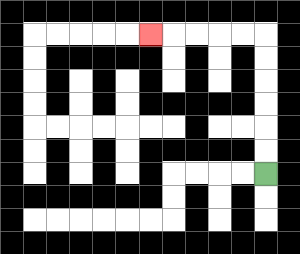{'start': '[11, 7]', 'end': '[6, 1]', 'path_directions': 'U,U,U,U,U,U,L,L,L,L,L', 'path_coordinates': '[[11, 7], [11, 6], [11, 5], [11, 4], [11, 3], [11, 2], [11, 1], [10, 1], [9, 1], [8, 1], [7, 1], [6, 1]]'}